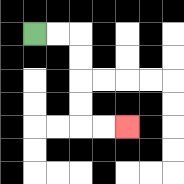{'start': '[1, 1]', 'end': '[5, 5]', 'path_directions': 'R,R,D,D,D,D,R,R', 'path_coordinates': '[[1, 1], [2, 1], [3, 1], [3, 2], [3, 3], [3, 4], [3, 5], [4, 5], [5, 5]]'}